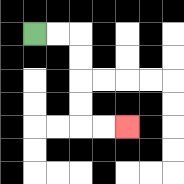{'start': '[1, 1]', 'end': '[5, 5]', 'path_directions': 'R,R,D,D,D,D,R,R', 'path_coordinates': '[[1, 1], [2, 1], [3, 1], [3, 2], [3, 3], [3, 4], [3, 5], [4, 5], [5, 5]]'}